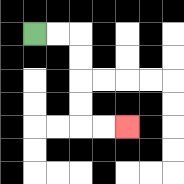{'start': '[1, 1]', 'end': '[5, 5]', 'path_directions': 'R,R,D,D,D,D,R,R', 'path_coordinates': '[[1, 1], [2, 1], [3, 1], [3, 2], [3, 3], [3, 4], [3, 5], [4, 5], [5, 5]]'}